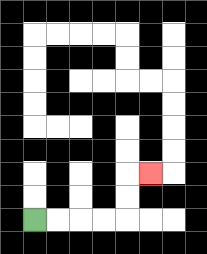{'start': '[1, 9]', 'end': '[6, 7]', 'path_directions': 'R,R,R,R,U,U,R', 'path_coordinates': '[[1, 9], [2, 9], [3, 9], [4, 9], [5, 9], [5, 8], [5, 7], [6, 7]]'}